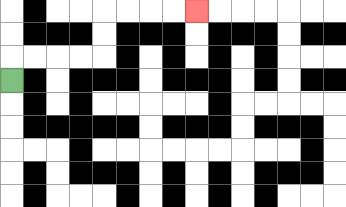{'start': '[0, 3]', 'end': '[8, 0]', 'path_directions': 'U,R,R,R,R,U,U,R,R,R,R', 'path_coordinates': '[[0, 3], [0, 2], [1, 2], [2, 2], [3, 2], [4, 2], [4, 1], [4, 0], [5, 0], [6, 0], [7, 0], [8, 0]]'}